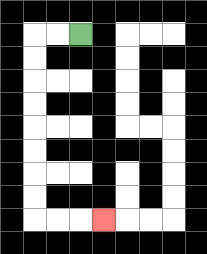{'start': '[3, 1]', 'end': '[4, 9]', 'path_directions': 'L,L,D,D,D,D,D,D,D,D,R,R,R', 'path_coordinates': '[[3, 1], [2, 1], [1, 1], [1, 2], [1, 3], [1, 4], [1, 5], [1, 6], [1, 7], [1, 8], [1, 9], [2, 9], [3, 9], [4, 9]]'}